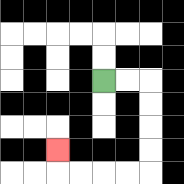{'start': '[4, 3]', 'end': '[2, 6]', 'path_directions': 'R,R,D,D,D,D,L,L,L,L,U', 'path_coordinates': '[[4, 3], [5, 3], [6, 3], [6, 4], [6, 5], [6, 6], [6, 7], [5, 7], [4, 7], [3, 7], [2, 7], [2, 6]]'}